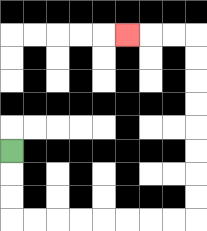{'start': '[0, 6]', 'end': '[5, 1]', 'path_directions': 'D,D,D,R,R,R,R,R,R,R,R,U,U,U,U,U,U,U,U,L,L,L', 'path_coordinates': '[[0, 6], [0, 7], [0, 8], [0, 9], [1, 9], [2, 9], [3, 9], [4, 9], [5, 9], [6, 9], [7, 9], [8, 9], [8, 8], [8, 7], [8, 6], [8, 5], [8, 4], [8, 3], [8, 2], [8, 1], [7, 1], [6, 1], [5, 1]]'}